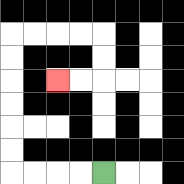{'start': '[4, 7]', 'end': '[2, 3]', 'path_directions': 'L,L,L,L,U,U,U,U,U,U,R,R,R,R,D,D,L,L', 'path_coordinates': '[[4, 7], [3, 7], [2, 7], [1, 7], [0, 7], [0, 6], [0, 5], [0, 4], [0, 3], [0, 2], [0, 1], [1, 1], [2, 1], [3, 1], [4, 1], [4, 2], [4, 3], [3, 3], [2, 3]]'}